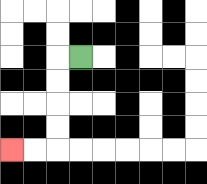{'start': '[3, 2]', 'end': '[0, 6]', 'path_directions': 'L,D,D,D,D,L,L', 'path_coordinates': '[[3, 2], [2, 2], [2, 3], [2, 4], [2, 5], [2, 6], [1, 6], [0, 6]]'}